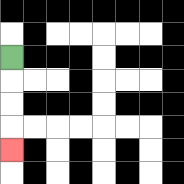{'start': '[0, 2]', 'end': '[0, 6]', 'path_directions': 'D,D,D,D', 'path_coordinates': '[[0, 2], [0, 3], [0, 4], [0, 5], [0, 6]]'}